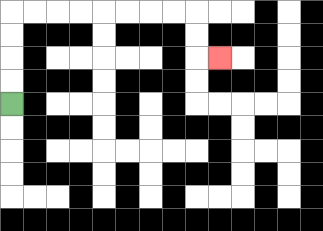{'start': '[0, 4]', 'end': '[9, 2]', 'path_directions': 'U,U,U,U,R,R,R,R,R,R,R,R,D,D,R', 'path_coordinates': '[[0, 4], [0, 3], [0, 2], [0, 1], [0, 0], [1, 0], [2, 0], [3, 0], [4, 0], [5, 0], [6, 0], [7, 0], [8, 0], [8, 1], [8, 2], [9, 2]]'}